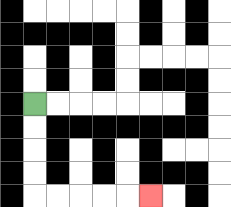{'start': '[1, 4]', 'end': '[6, 8]', 'path_directions': 'D,D,D,D,R,R,R,R,R', 'path_coordinates': '[[1, 4], [1, 5], [1, 6], [1, 7], [1, 8], [2, 8], [3, 8], [4, 8], [5, 8], [6, 8]]'}